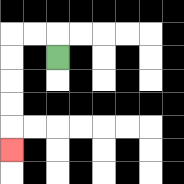{'start': '[2, 2]', 'end': '[0, 6]', 'path_directions': 'U,L,L,D,D,D,D,D', 'path_coordinates': '[[2, 2], [2, 1], [1, 1], [0, 1], [0, 2], [0, 3], [0, 4], [0, 5], [0, 6]]'}